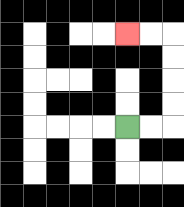{'start': '[5, 5]', 'end': '[5, 1]', 'path_directions': 'R,R,U,U,U,U,L,L', 'path_coordinates': '[[5, 5], [6, 5], [7, 5], [7, 4], [7, 3], [7, 2], [7, 1], [6, 1], [5, 1]]'}